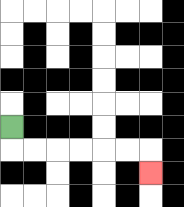{'start': '[0, 5]', 'end': '[6, 7]', 'path_directions': 'D,R,R,R,R,R,R,D', 'path_coordinates': '[[0, 5], [0, 6], [1, 6], [2, 6], [3, 6], [4, 6], [5, 6], [6, 6], [6, 7]]'}